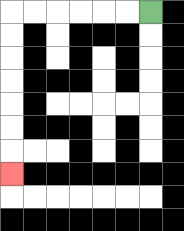{'start': '[6, 0]', 'end': '[0, 7]', 'path_directions': 'L,L,L,L,L,L,D,D,D,D,D,D,D', 'path_coordinates': '[[6, 0], [5, 0], [4, 0], [3, 0], [2, 0], [1, 0], [0, 0], [0, 1], [0, 2], [0, 3], [0, 4], [0, 5], [0, 6], [0, 7]]'}